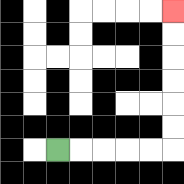{'start': '[2, 6]', 'end': '[7, 0]', 'path_directions': 'R,R,R,R,R,U,U,U,U,U,U', 'path_coordinates': '[[2, 6], [3, 6], [4, 6], [5, 6], [6, 6], [7, 6], [7, 5], [7, 4], [7, 3], [7, 2], [7, 1], [7, 0]]'}